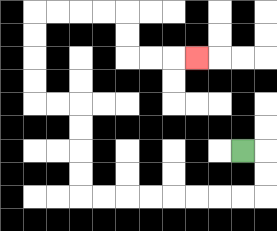{'start': '[10, 6]', 'end': '[8, 2]', 'path_directions': 'R,D,D,L,L,L,L,L,L,L,L,U,U,U,U,L,L,U,U,U,U,R,R,R,R,D,D,R,R,R', 'path_coordinates': '[[10, 6], [11, 6], [11, 7], [11, 8], [10, 8], [9, 8], [8, 8], [7, 8], [6, 8], [5, 8], [4, 8], [3, 8], [3, 7], [3, 6], [3, 5], [3, 4], [2, 4], [1, 4], [1, 3], [1, 2], [1, 1], [1, 0], [2, 0], [3, 0], [4, 0], [5, 0], [5, 1], [5, 2], [6, 2], [7, 2], [8, 2]]'}